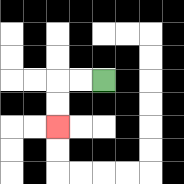{'start': '[4, 3]', 'end': '[2, 5]', 'path_directions': 'L,L,D,D', 'path_coordinates': '[[4, 3], [3, 3], [2, 3], [2, 4], [2, 5]]'}